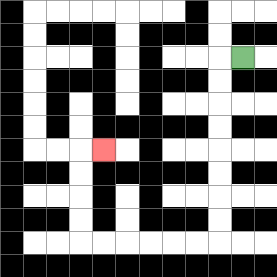{'start': '[10, 2]', 'end': '[4, 6]', 'path_directions': 'L,D,D,D,D,D,D,D,D,L,L,L,L,L,L,U,U,U,U,R', 'path_coordinates': '[[10, 2], [9, 2], [9, 3], [9, 4], [9, 5], [9, 6], [9, 7], [9, 8], [9, 9], [9, 10], [8, 10], [7, 10], [6, 10], [5, 10], [4, 10], [3, 10], [3, 9], [3, 8], [3, 7], [3, 6], [4, 6]]'}